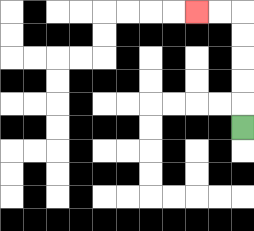{'start': '[10, 5]', 'end': '[8, 0]', 'path_directions': 'U,U,U,U,U,L,L', 'path_coordinates': '[[10, 5], [10, 4], [10, 3], [10, 2], [10, 1], [10, 0], [9, 0], [8, 0]]'}